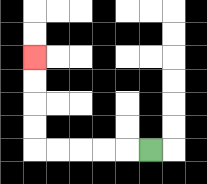{'start': '[6, 6]', 'end': '[1, 2]', 'path_directions': 'L,L,L,L,L,U,U,U,U', 'path_coordinates': '[[6, 6], [5, 6], [4, 6], [3, 6], [2, 6], [1, 6], [1, 5], [1, 4], [1, 3], [1, 2]]'}